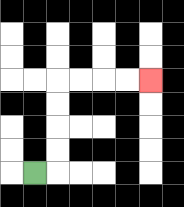{'start': '[1, 7]', 'end': '[6, 3]', 'path_directions': 'R,U,U,U,U,R,R,R,R', 'path_coordinates': '[[1, 7], [2, 7], [2, 6], [2, 5], [2, 4], [2, 3], [3, 3], [4, 3], [5, 3], [6, 3]]'}